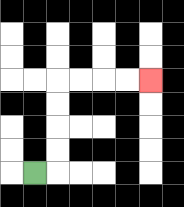{'start': '[1, 7]', 'end': '[6, 3]', 'path_directions': 'R,U,U,U,U,R,R,R,R', 'path_coordinates': '[[1, 7], [2, 7], [2, 6], [2, 5], [2, 4], [2, 3], [3, 3], [4, 3], [5, 3], [6, 3]]'}